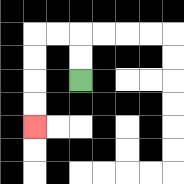{'start': '[3, 3]', 'end': '[1, 5]', 'path_directions': 'U,U,L,L,D,D,D,D', 'path_coordinates': '[[3, 3], [3, 2], [3, 1], [2, 1], [1, 1], [1, 2], [1, 3], [1, 4], [1, 5]]'}